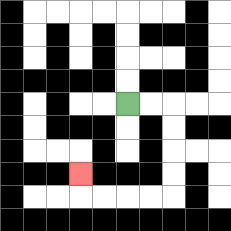{'start': '[5, 4]', 'end': '[3, 7]', 'path_directions': 'R,R,D,D,D,D,L,L,L,L,U', 'path_coordinates': '[[5, 4], [6, 4], [7, 4], [7, 5], [7, 6], [7, 7], [7, 8], [6, 8], [5, 8], [4, 8], [3, 8], [3, 7]]'}